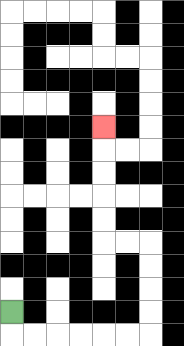{'start': '[0, 13]', 'end': '[4, 5]', 'path_directions': 'D,R,R,R,R,R,R,U,U,U,U,L,L,U,U,U,U,U', 'path_coordinates': '[[0, 13], [0, 14], [1, 14], [2, 14], [3, 14], [4, 14], [5, 14], [6, 14], [6, 13], [6, 12], [6, 11], [6, 10], [5, 10], [4, 10], [4, 9], [4, 8], [4, 7], [4, 6], [4, 5]]'}